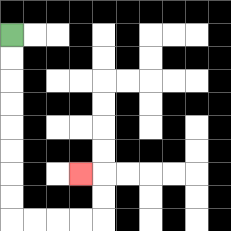{'start': '[0, 1]', 'end': '[3, 7]', 'path_directions': 'D,D,D,D,D,D,D,D,R,R,R,R,U,U,L', 'path_coordinates': '[[0, 1], [0, 2], [0, 3], [0, 4], [0, 5], [0, 6], [0, 7], [0, 8], [0, 9], [1, 9], [2, 9], [3, 9], [4, 9], [4, 8], [4, 7], [3, 7]]'}